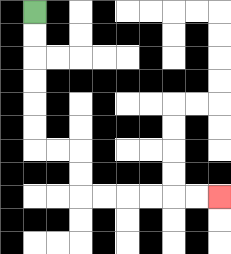{'start': '[1, 0]', 'end': '[9, 8]', 'path_directions': 'D,D,D,D,D,D,R,R,D,D,R,R,R,R,R,R', 'path_coordinates': '[[1, 0], [1, 1], [1, 2], [1, 3], [1, 4], [1, 5], [1, 6], [2, 6], [3, 6], [3, 7], [3, 8], [4, 8], [5, 8], [6, 8], [7, 8], [8, 8], [9, 8]]'}